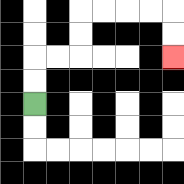{'start': '[1, 4]', 'end': '[7, 2]', 'path_directions': 'U,U,R,R,U,U,R,R,R,R,D,D', 'path_coordinates': '[[1, 4], [1, 3], [1, 2], [2, 2], [3, 2], [3, 1], [3, 0], [4, 0], [5, 0], [6, 0], [7, 0], [7, 1], [7, 2]]'}